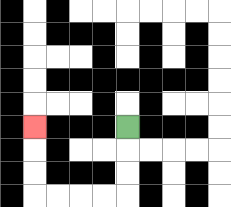{'start': '[5, 5]', 'end': '[1, 5]', 'path_directions': 'D,D,D,L,L,L,L,U,U,U', 'path_coordinates': '[[5, 5], [5, 6], [5, 7], [5, 8], [4, 8], [3, 8], [2, 8], [1, 8], [1, 7], [1, 6], [1, 5]]'}